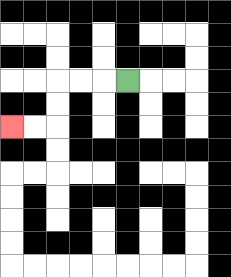{'start': '[5, 3]', 'end': '[0, 5]', 'path_directions': 'L,L,L,D,D,L,L', 'path_coordinates': '[[5, 3], [4, 3], [3, 3], [2, 3], [2, 4], [2, 5], [1, 5], [0, 5]]'}